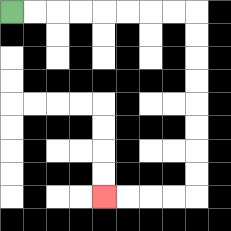{'start': '[0, 0]', 'end': '[4, 8]', 'path_directions': 'R,R,R,R,R,R,R,R,D,D,D,D,D,D,D,D,L,L,L,L', 'path_coordinates': '[[0, 0], [1, 0], [2, 0], [3, 0], [4, 0], [5, 0], [6, 0], [7, 0], [8, 0], [8, 1], [8, 2], [8, 3], [8, 4], [8, 5], [8, 6], [8, 7], [8, 8], [7, 8], [6, 8], [5, 8], [4, 8]]'}